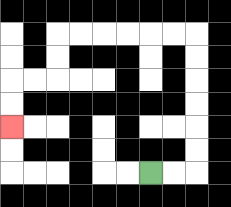{'start': '[6, 7]', 'end': '[0, 5]', 'path_directions': 'R,R,U,U,U,U,U,U,L,L,L,L,L,L,D,D,L,L,D,D', 'path_coordinates': '[[6, 7], [7, 7], [8, 7], [8, 6], [8, 5], [8, 4], [8, 3], [8, 2], [8, 1], [7, 1], [6, 1], [5, 1], [4, 1], [3, 1], [2, 1], [2, 2], [2, 3], [1, 3], [0, 3], [0, 4], [0, 5]]'}